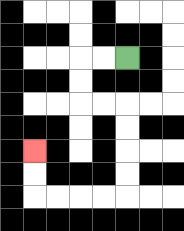{'start': '[5, 2]', 'end': '[1, 6]', 'path_directions': 'L,L,D,D,R,R,D,D,D,D,L,L,L,L,U,U', 'path_coordinates': '[[5, 2], [4, 2], [3, 2], [3, 3], [3, 4], [4, 4], [5, 4], [5, 5], [5, 6], [5, 7], [5, 8], [4, 8], [3, 8], [2, 8], [1, 8], [1, 7], [1, 6]]'}